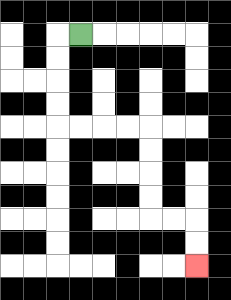{'start': '[3, 1]', 'end': '[8, 11]', 'path_directions': 'L,D,D,D,D,R,R,R,R,D,D,D,D,R,R,D,D', 'path_coordinates': '[[3, 1], [2, 1], [2, 2], [2, 3], [2, 4], [2, 5], [3, 5], [4, 5], [5, 5], [6, 5], [6, 6], [6, 7], [6, 8], [6, 9], [7, 9], [8, 9], [8, 10], [8, 11]]'}